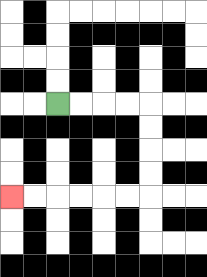{'start': '[2, 4]', 'end': '[0, 8]', 'path_directions': 'R,R,R,R,D,D,D,D,L,L,L,L,L,L', 'path_coordinates': '[[2, 4], [3, 4], [4, 4], [5, 4], [6, 4], [6, 5], [6, 6], [6, 7], [6, 8], [5, 8], [4, 8], [3, 8], [2, 8], [1, 8], [0, 8]]'}